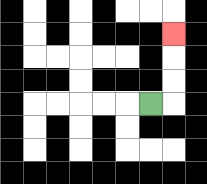{'start': '[6, 4]', 'end': '[7, 1]', 'path_directions': 'R,U,U,U', 'path_coordinates': '[[6, 4], [7, 4], [7, 3], [7, 2], [7, 1]]'}